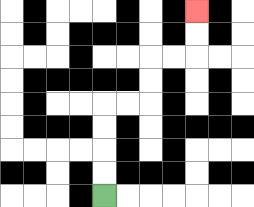{'start': '[4, 8]', 'end': '[8, 0]', 'path_directions': 'U,U,U,U,R,R,U,U,R,R,U,U', 'path_coordinates': '[[4, 8], [4, 7], [4, 6], [4, 5], [4, 4], [5, 4], [6, 4], [6, 3], [6, 2], [7, 2], [8, 2], [8, 1], [8, 0]]'}